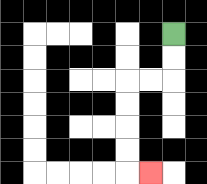{'start': '[7, 1]', 'end': '[6, 7]', 'path_directions': 'D,D,L,L,D,D,D,D,R', 'path_coordinates': '[[7, 1], [7, 2], [7, 3], [6, 3], [5, 3], [5, 4], [5, 5], [5, 6], [5, 7], [6, 7]]'}